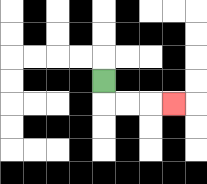{'start': '[4, 3]', 'end': '[7, 4]', 'path_directions': 'D,R,R,R', 'path_coordinates': '[[4, 3], [4, 4], [5, 4], [6, 4], [7, 4]]'}